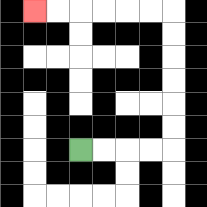{'start': '[3, 6]', 'end': '[1, 0]', 'path_directions': 'R,R,R,R,U,U,U,U,U,U,L,L,L,L,L,L', 'path_coordinates': '[[3, 6], [4, 6], [5, 6], [6, 6], [7, 6], [7, 5], [7, 4], [7, 3], [7, 2], [7, 1], [7, 0], [6, 0], [5, 0], [4, 0], [3, 0], [2, 0], [1, 0]]'}